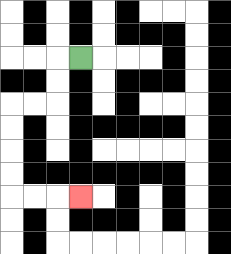{'start': '[3, 2]', 'end': '[3, 8]', 'path_directions': 'L,D,D,L,L,D,D,D,D,R,R,R', 'path_coordinates': '[[3, 2], [2, 2], [2, 3], [2, 4], [1, 4], [0, 4], [0, 5], [0, 6], [0, 7], [0, 8], [1, 8], [2, 8], [3, 8]]'}